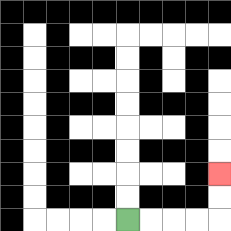{'start': '[5, 9]', 'end': '[9, 7]', 'path_directions': 'R,R,R,R,U,U', 'path_coordinates': '[[5, 9], [6, 9], [7, 9], [8, 9], [9, 9], [9, 8], [9, 7]]'}